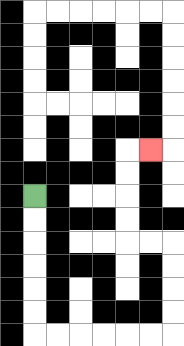{'start': '[1, 8]', 'end': '[6, 6]', 'path_directions': 'D,D,D,D,D,D,R,R,R,R,R,R,U,U,U,U,L,L,U,U,U,U,R', 'path_coordinates': '[[1, 8], [1, 9], [1, 10], [1, 11], [1, 12], [1, 13], [1, 14], [2, 14], [3, 14], [4, 14], [5, 14], [6, 14], [7, 14], [7, 13], [7, 12], [7, 11], [7, 10], [6, 10], [5, 10], [5, 9], [5, 8], [5, 7], [5, 6], [6, 6]]'}